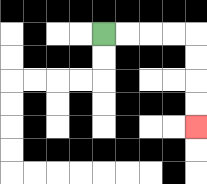{'start': '[4, 1]', 'end': '[8, 5]', 'path_directions': 'R,R,R,R,D,D,D,D', 'path_coordinates': '[[4, 1], [5, 1], [6, 1], [7, 1], [8, 1], [8, 2], [8, 3], [8, 4], [8, 5]]'}